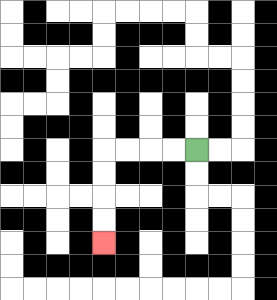{'start': '[8, 6]', 'end': '[4, 10]', 'path_directions': 'L,L,L,L,D,D,D,D', 'path_coordinates': '[[8, 6], [7, 6], [6, 6], [5, 6], [4, 6], [4, 7], [4, 8], [4, 9], [4, 10]]'}